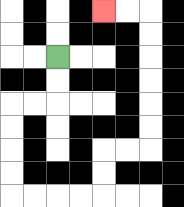{'start': '[2, 2]', 'end': '[4, 0]', 'path_directions': 'D,D,L,L,D,D,D,D,R,R,R,R,U,U,R,R,U,U,U,U,U,U,L,L', 'path_coordinates': '[[2, 2], [2, 3], [2, 4], [1, 4], [0, 4], [0, 5], [0, 6], [0, 7], [0, 8], [1, 8], [2, 8], [3, 8], [4, 8], [4, 7], [4, 6], [5, 6], [6, 6], [6, 5], [6, 4], [6, 3], [6, 2], [6, 1], [6, 0], [5, 0], [4, 0]]'}